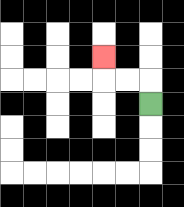{'start': '[6, 4]', 'end': '[4, 2]', 'path_directions': 'U,L,L,U', 'path_coordinates': '[[6, 4], [6, 3], [5, 3], [4, 3], [4, 2]]'}